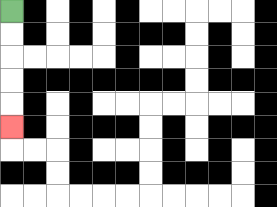{'start': '[0, 0]', 'end': '[0, 5]', 'path_directions': 'D,D,D,D,D', 'path_coordinates': '[[0, 0], [0, 1], [0, 2], [0, 3], [0, 4], [0, 5]]'}